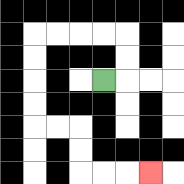{'start': '[4, 3]', 'end': '[6, 7]', 'path_directions': 'R,U,U,L,L,L,L,D,D,D,D,R,R,D,D,R,R,R', 'path_coordinates': '[[4, 3], [5, 3], [5, 2], [5, 1], [4, 1], [3, 1], [2, 1], [1, 1], [1, 2], [1, 3], [1, 4], [1, 5], [2, 5], [3, 5], [3, 6], [3, 7], [4, 7], [5, 7], [6, 7]]'}